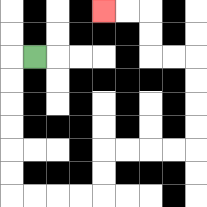{'start': '[1, 2]', 'end': '[4, 0]', 'path_directions': 'L,D,D,D,D,D,D,R,R,R,R,U,U,R,R,R,R,U,U,U,U,L,L,U,U,L,L', 'path_coordinates': '[[1, 2], [0, 2], [0, 3], [0, 4], [0, 5], [0, 6], [0, 7], [0, 8], [1, 8], [2, 8], [3, 8], [4, 8], [4, 7], [4, 6], [5, 6], [6, 6], [7, 6], [8, 6], [8, 5], [8, 4], [8, 3], [8, 2], [7, 2], [6, 2], [6, 1], [6, 0], [5, 0], [4, 0]]'}